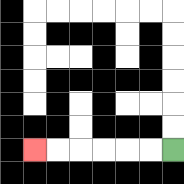{'start': '[7, 6]', 'end': '[1, 6]', 'path_directions': 'L,L,L,L,L,L', 'path_coordinates': '[[7, 6], [6, 6], [5, 6], [4, 6], [3, 6], [2, 6], [1, 6]]'}